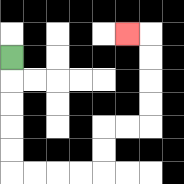{'start': '[0, 2]', 'end': '[5, 1]', 'path_directions': 'D,D,D,D,D,R,R,R,R,U,U,R,R,U,U,U,U,L', 'path_coordinates': '[[0, 2], [0, 3], [0, 4], [0, 5], [0, 6], [0, 7], [1, 7], [2, 7], [3, 7], [4, 7], [4, 6], [4, 5], [5, 5], [6, 5], [6, 4], [6, 3], [6, 2], [6, 1], [5, 1]]'}